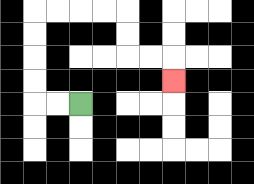{'start': '[3, 4]', 'end': '[7, 3]', 'path_directions': 'L,L,U,U,U,U,R,R,R,R,D,D,R,R,D', 'path_coordinates': '[[3, 4], [2, 4], [1, 4], [1, 3], [1, 2], [1, 1], [1, 0], [2, 0], [3, 0], [4, 0], [5, 0], [5, 1], [5, 2], [6, 2], [7, 2], [7, 3]]'}